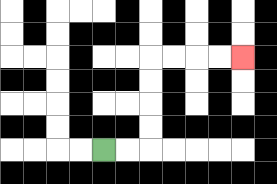{'start': '[4, 6]', 'end': '[10, 2]', 'path_directions': 'R,R,U,U,U,U,R,R,R,R', 'path_coordinates': '[[4, 6], [5, 6], [6, 6], [6, 5], [6, 4], [6, 3], [6, 2], [7, 2], [8, 2], [9, 2], [10, 2]]'}